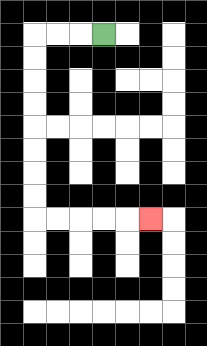{'start': '[4, 1]', 'end': '[6, 9]', 'path_directions': 'L,L,L,D,D,D,D,D,D,D,D,R,R,R,R,R', 'path_coordinates': '[[4, 1], [3, 1], [2, 1], [1, 1], [1, 2], [1, 3], [1, 4], [1, 5], [1, 6], [1, 7], [1, 8], [1, 9], [2, 9], [3, 9], [4, 9], [5, 9], [6, 9]]'}